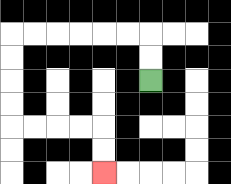{'start': '[6, 3]', 'end': '[4, 7]', 'path_directions': 'U,U,L,L,L,L,L,L,D,D,D,D,R,R,R,R,D,D', 'path_coordinates': '[[6, 3], [6, 2], [6, 1], [5, 1], [4, 1], [3, 1], [2, 1], [1, 1], [0, 1], [0, 2], [0, 3], [0, 4], [0, 5], [1, 5], [2, 5], [3, 5], [4, 5], [4, 6], [4, 7]]'}